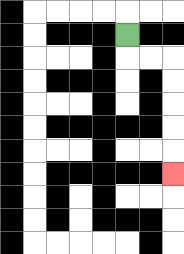{'start': '[5, 1]', 'end': '[7, 7]', 'path_directions': 'D,R,R,D,D,D,D,D', 'path_coordinates': '[[5, 1], [5, 2], [6, 2], [7, 2], [7, 3], [7, 4], [7, 5], [7, 6], [7, 7]]'}